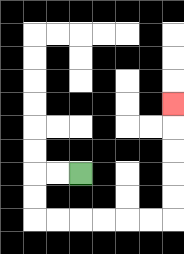{'start': '[3, 7]', 'end': '[7, 4]', 'path_directions': 'L,L,D,D,R,R,R,R,R,R,U,U,U,U,U', 'path_coordinates': '[[3, 7], [2, 7], [1, 7], [1, 8], [1, 9], [2, 9], [3, 9], [4, 9], [5, 9], [6, 9], [7, 9], [7, 8], [7, 7], [7, 6], [7, 5], [7, 4]]'}